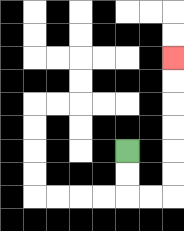{'start': '[5, 6]', 'end': '[7, 2]', 'path_directions': 'D,D,R,R,U,U,U,U,U,U', 'path_coordinates': '[[5, 6], [5, 7], [5, 8], [6, 8], [7, 8], [7, 7], [7, 6], [7, 5], [7, 4], [7, 3], [7, 2]]'}